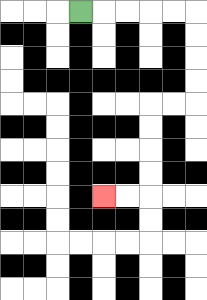{'start': '[3, 0]', 'end': '[4, 8]', 'path_directions': 'R,R,R,R,R,D,D,D,D,L,L,D,D,D,D,L,L', 'path_coordinates': '[[3, 0], [4, 0], [5, 0], [6, 0], [7, 0], [8, 0], [8, 1], [8, 2], [8, 3], [8, 4], [7, 4], [6, 4], [6, 5], [6, 6], [6, 7], [6, 8], [5, 8], [4, 8]]'}